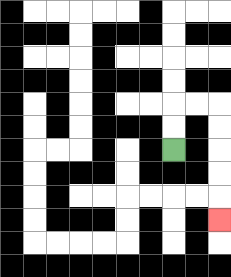{'start': '[7, 6]', 'end': '[9, 9]', 'path_directions': 'U,U,R,R,D,D,D,D,D', 'path_coordinates': '[[7, 6], [7, 5], [7, 4], [8, 4], [9, 4], [9, 5], [9, 6], [9, 7], [9, 8], [9, 9]]'}